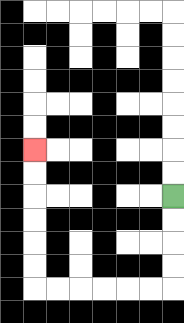{'start': '[7, 8]', 'end': '[1, 6]', 'path_directions': 'D,D,D,D,L,L,L,L,L,L,U,U,U,U,U,U', 'path_coordinates': '[[7, 8], [7, 9], [7, 10], [7, 11], [7, 12], [6, 12], [5, 12], [4, 12], [3, 12], [2, 12], [1, 12], [1, 11], [1, 10], [1, 9], [1, 8], [1, 7], [1, 6]]'}